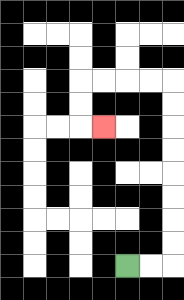{'start': '[5, 11]', 'end': '[4, 5]', 'path_directions': 'R,R,U,U,U,U,U,U,U,U,L,L,L,L,D,D,R', 'path_coordinates': '[[5, 11], [6, 11], [7, 11], [7, 10], [7, 9], [7, 8], [7, 7], [7, 6], [7, 5], [7, 4], [7, 3], [6, 3], [5, 3], [4, 3], [3, 3], [3, 4], [3, 5], [4, 5]]'}